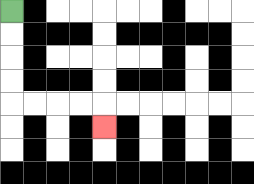{'start': '[0, 0]', 'end': '[4, 5]', 'path_directions': 'D,D,D,D,R,R,R,R,D', 'path_coordinates': '[[0, 0], [0, 1], [0, 2], [0, 3], [0, 4], [1, 4], [2, 4], [3, 4], [4, 4], [4, 5]]'}